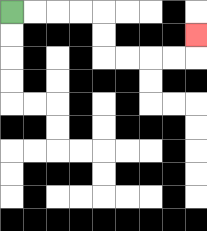{'start': '[0, 0]', 'end': '[8, 1]', 'path_directions': 'R,R,R,R,D,D,R,R,R,R,U', 'path_coordinates': '[[0, 0], [1, 0], [2, 0], [3, 0], [4, 0], [4, 1], [4, 2], [5, 2], [6, 2], [7, 2], [8, 2], [8, 1]]'}